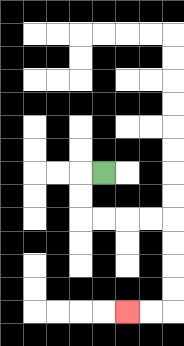{'start': '[4, 7]', 'end': '[5, 13]', 'path_directions': 'L,D,D,R,R,R,R,D,D,D,D,L,L', 'path_coordinates': '[[4, 7], [3, 7], [3, 8], [3, 9], [4, 9], [5, 9], [6, 9], [7, 9], [7, 10], [7, 11], [7, 12], [7, 13], [6, 13], [5, 13]]'}